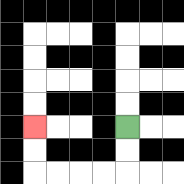{'start': '[5, 5]', 'end': '[1, 5]', 'path_directions': 'D,D,L,L,L,L,U,U', 'path_coordinates': '[[5, 5], [5, 6], [5, 7], [4, 7], [3, 7], [2, 7], [1, 7], [1, 6], [1, 5]]'}